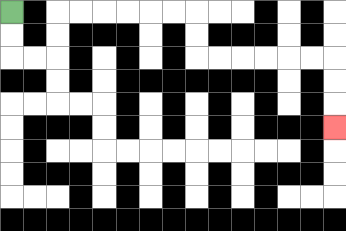{'start': '[0, 0]', 'end': '[14, 5]', 'path_directions': 'D,D,R,R,U,U,R,R,R,R,R,R,D,D,R,R,R,R,R,R,D,D,D', 'path_coordinates': '[[0, 0], [0, 1], [0, 2], [1, 2], [2, 2], [2, 1], [2, 0], [3, 0], [4, 0], [5, 0], [6, 0], [7, 0], [8, 0], [8, 1], [8, 2], [9, 2], [10, 2], [11, 2], [12, 2], [13, 2], [14, 2], [14, 3], [14, 4], [14, 5]]'}